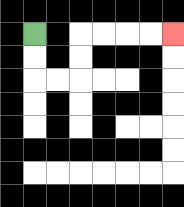{'start': '[1, 1]', 'end': '[7, 1]', 'path_directions': 'D,D,R,R,U,U,R,R,R,R', 'path_coordinates': '[[1, 1], [1, 2], [1, 3], [2, 3], [3, 3], [3, 2], [3, 1], [4, 1], [5, 1], [6, 1], [7, 1]]'}